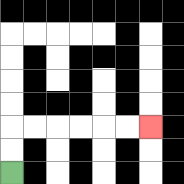{'start': '[0, 7]', 'end': '[6, 5]', 'path_directions': 'U,U,R,R,R,R,R,R', 'path_coordinates': '[[0, 7], [0, 6], [0, 5], [1, 5], [2, 5], [3, 5], [4, 5], [5, 5], [6, 5]]'}